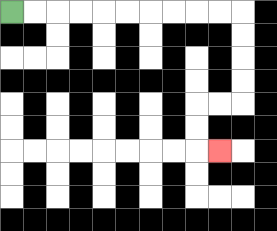{'start': '[0, 0]', 'end': '[9, 6]', 'path_directions': 'R,R,R,R,R,R,R,R,R,R,D,D,D,D,L,L,D,D,R', 'path_coordinates': '[[0, 0], [1, 0], [2, 0], [3, 0], [4, 0], [5, 0], [6, 0], [7, 0], [8, 0], [9, 0], [10, 0], [10, 1], [10, 2], [10, 3], [10, 4], [9, 4], [8, 4], [8, 5], [8, 6], [9, 6]]'}